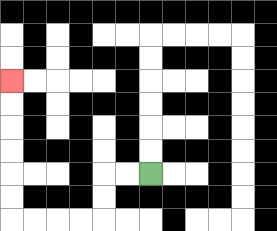{'start': '[6, 7]', 'end': '[0, 3]', 'path_directions': 'L,L,D,D,L,L,L,L,U,U,U,U,U,U', 'path_coordinates': '[[6, 7], [5, 7], [4, 7], [4, 8], [4, 9], [3, 9], [2, 9], [1, 9], [0, 9], [0, 8], [0, 7], [0, 6], [0, 5], [0, 4], [0, 3]]'}